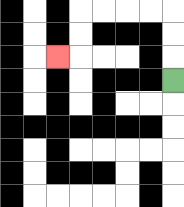{'start': '[7, 3]', 'end': '[2, 2]', 'path_directions': 'U,U,U,L,L,L,L,D,D,L', 'path_coordinates': '[[7, 3], [7, 2], [7, 1], [7, 0], [6, 0], [5, 0], [4, 0], [3, 0], [3, 1], [3, 2], [2, 2]]'}